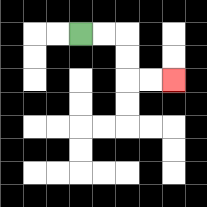{'start': '[3, 1]', 'end': '[7, 3]', 'path_directions': 'R,R,D,D,R,R', 'path_coordinates': '[[3, 1], [4, 1], [5, 1], [5, 2], [5, 3], [6, 3], [7, 3]]'}